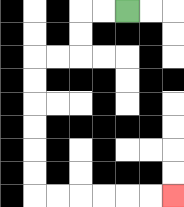{'start': '[5, 0]', 'end': '[7, 8]', 'path_directions': 'L,L,D,D,L,L,D,D,D,D,D,D,R,R,R,R,R,R', 'path_coordinates': '[[5, 0], [4, 0], [3, 0], [3, 1], [3, 2], [2, 2], [1, 2], [1, 3], [1, 4], [1, 5], [1, 6], [1, 7], [1, 8], [2, 8], [3, 8], [4, 8], [5, 8], [6, 8], [7, 8]]'}